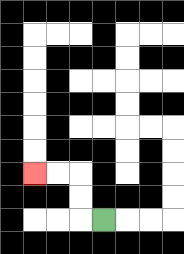{'start': '[4, 9]', 'end': '[1, 7]', 'path_directions': 'L,U,U,L,L', 'path_coordinates': '[[4, 9], [3, 9], [3, 8], [3, 7], [2, 7], [1, 7]]'}